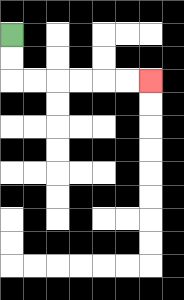{'start': '[0, 1]', 'end': '[6, 3]', 'path_directions': 'D,D,R,R,R,R,R,R', 'path_coordinates': '[[0, 1], [0, 2], [0, 3], [1, 3], [2, 3], [3, 3], [4, 3], [5, 3], [6, 3]]'}